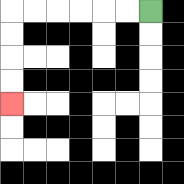{'start': '[6, 0]', 'end': '[0, 4]', 'path_directions': 'L,L,L,L,L,L,D,D,D,D', 'path_coordinates': '[[6, 0], [5, 0], [4, 0], [3, 0], [2, 0], [1, 0], [0, 0], [0, 1], [0, 2], [0, 3], [0, 4]]'}